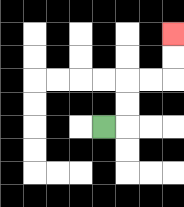{'start': '[4, 5]', 'end': '[7, 1]', 'path_directions': 'R,U,U,R,R,U,U', 'path_coordinates': '[[4, 5], [5, 5], [5, 4], [5, 3], [6, 3], [7, 3], [7, 2], [7, 1]]'}